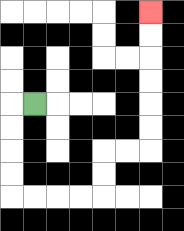{'start': '[1, 4]', 'end': '[6, 0]', 'path_directions': 'L,D,D,D,D,R,R,R,R,U,U,R,R,U,U,U,U,U,U', 'path_coordinates': '[[1, 4], [0, 4], [0, 5], [0, 6], [0, 7], [0, 8], [1, 8], [2, 8], [3, 8], [4, 8], [4, 7], [4, 6], [5, 6], [6, 6], [6, 5], [6, 4], [6, 3], [6, 2], [6, 1], [6, 0]]'}